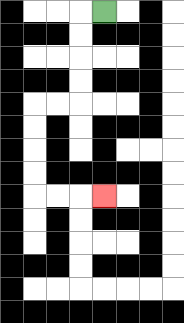{'start': '[4, 0]', 'end': '[4, 8]', 'path_directions': 'L,D,D,D,D,L,L,D,D,D,D,R,R,R', 'path_coordinates': '[[4, 0], [3, 0], [3, 1], [3, 2], [3, 3], [3, 4], [2, 4], [1, 4], [1, 5], [1, 6], [1, 7], [1, 8], [2, 8], [3, 8], [4, 8]]'}